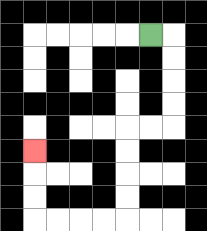{'start': '[6, 1]', 'end': '[1, 6]', 'path_directions': 'R,D,D,D,D,L,L,D,D,D,D,L,L,L,L,U,U,U', 'path_coordinates': '[[6, 1], [7, 1], [7, 2], [7, 3], [7, 4], [7, 5], [6, 5], [5, 5], [5, 6], [5, 7], [5, 8], [5, 9], [4, 9], [3, 9], [2, 9], [1, 9], [1, 8], [1, 7], [1, 6]]'}